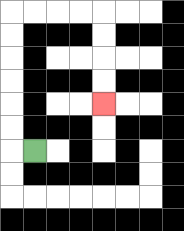{'start': '[1, 6]', 'end': '[4, 4]', 'path_directions': 'L,U,U,U,U,U,U,R,R,R,R,D,D,D,D', 'path_coordinates': '[[1, 6], [0, 6], [0, 5], [0, 4], [0, 3], [0, 2], [0, 1], [0, 0], [1, 0], [2, 0], [3, 0], [4, 0], [4, 1], [4, 2], [4, 3], [4, 4]]'}